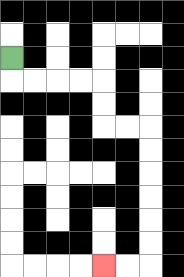{'start': '[0, 2]', 'end': '[4, 11]', 'path_directions': 'D,R,R,R,R,D,D,R,R,D,D,D,D,D,D,L,L', 'path_coordinates': '[[0, 2], [0, 3], [1, 3], [2, 3], [3, 3], [4, 3], [4, 4], [4, 5], [5, 5], [6, 5], [6, 6], [6, 7], [6, 8], [6, 9], [6, 10], [6, 11], [5, 11], [4, 11]]'}